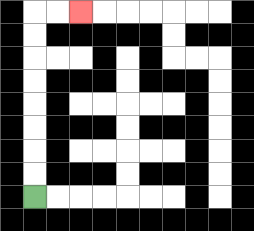{'start': '[1, 8]', 'end': '[3, 0]', 'path_directions': 'U,U,U,U,U,U,U,U,R,R', 'path_coordinates': '[[1, 8], [1, 7], [1, 6], [1, 5], [1, 4], [1, 3], [1, 2], [1, 1], [1, 0], [2, 0], [3, 0]]'}